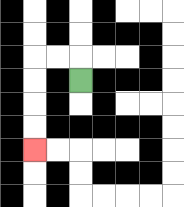{'start': '[3, 3]', 'end': '[1, 6]', 'path_directions': 'U,L,L,D,D,D,D', 'path_coordinates': '[[3, 3], [3, 2], [2, 2], [1, 2], [1, 3], [1, 4], [1, 5], [1, 6]]'}